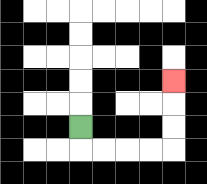{'start': '[3, 5]', 'end': '[7, 3]', 'path_directions': 'D,R,R,R,R,U,U,U', 'path_coordinates': '[[3, 5], [3, 6], [4, 6], [5, 6], [6, 6], [7, 6], [7, 5], [7, 4], [7, 3]]'}